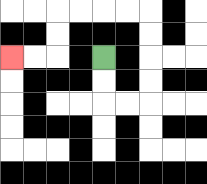{'start': '[4, 2]', 'end': '[0, 2]', 'path_directions': 'D,D,R,R,U,U,U,U,L,L,L,L,D,D,L,L', 'path_coordinates': '[[4, 2], [4, 3], [4, 4], [5, 4], [6, 4], [6, 3], [6, 2], [6, 1], [6, 0], [5, 0], [4, 0], [3, 0], [2, 0], [2, 1], [2, 2], [1, 2], [0, 2]]'}